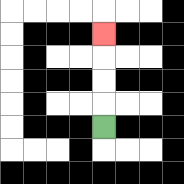{'start': '[4, 5]', 'end': '[4, 1]', 'path_directions': 'U,U,U,U', 'path_coordinates': '[[4, 5], [4, 4], [4, 3], [4, 2], [4, 1]]'}